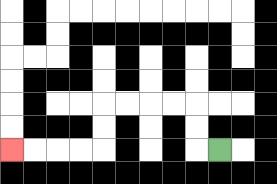{'start': '[9, 6]', 'end': '[0, 6]', 'path_directions': 'L,U,U,L,L,L,L,D,D,L,L,L,L', 'path_coordinates': '[[9, 6], [8, 6], [8, 5], [8, 4], [7, 4], [6, 4], [5, 4], [4, 4], [4, 5], [4, 6], [3, 6], [2, 6], [1, 6], [0, 6]]'}